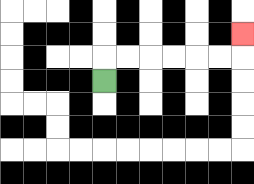{'start': '[4, 3]', 'end': '[10, 1]', 'path_directions': 'U,R,R,R,R,R,R,U', 'path_coordinates': '[[4, 3], [4, 2], [5, 2], [6, 2], [7, 2], [8, 2], [9, 2], [10, 2], [10, 1]]'}